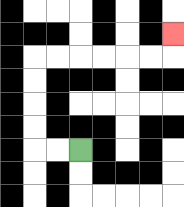{'start': '[3, 6]', 'end': '[7, 1]', 'path_directions': 'L,L,U,U,U,U,R,R,R,R,R,R,U', 'path_coordinates': '[[3, 6], [2, 6], [1, 6], [1, 5], [1, 4], [1, 3], [1, 2], [2, 2], [3, 2], [4, 2], [5, 2], [6, 2], [7, 2], [7, 1]]'}